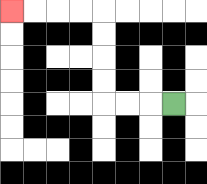{'start': '[7, 4]', 'end': '[0, 0]', 'path_directions': 'L,L,L,U,U,U,U,L,L,L,L', 'path_coordinates': '[[7, 4], [6, 4], [5, 4], [4, 4], [4, 3], [4, 2], [4, 1], [4, 0], [3, 0], [2, 0], [1, 0], [0, 0]]'}